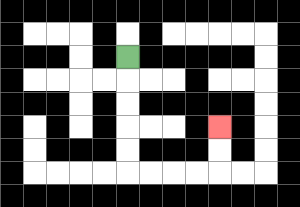{'start': '[5, 2]', 'end': '[9, 5]', 'path_directions': 'D,D,D,D,D,R,R,R,R,U,U', 'path_coordinates': '[[5, 2], [5, 3], [5, 4], [5, 5], [5, 6], [5, 7], [6, 7], [7, 7], [8, 7], [9, 7], [9, 6], [9, 5]]'}